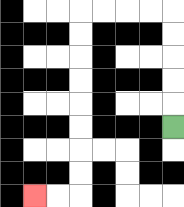{'start': '[7, 5]', 'end': '[1, 8]', 'path_directions': 'U,U,U,U,U,L,L,L,L,D,D,D,D,D,D,D,D,L,L', 'path_coordinates': '[[7, 5], [7, 4], [7, 3], [7, 2], [7, 1], [7, 0], [6, 0], [5, 0], [4, 0], [3, 0], [3, 1], [3, 2], [3, 3], [3, 4], [3, 5], [3, 6], [3, 7], [3, 8], [2, 8], [1, 8]]'}